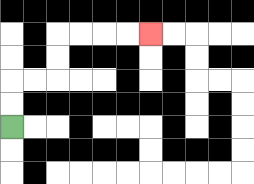{'start': '[0, 5]', 'end': '[6, 1]', 'path_directions': 'U,U,R,R,U,U,R,R,R,R', 'path_coordinates': '[[0, 5], [0, 4], [0, 3], [1, 3], [2, 3], [2, 2], [2, 1], [3, 1], [4, 1], [5, 1], [6, 1]]'}